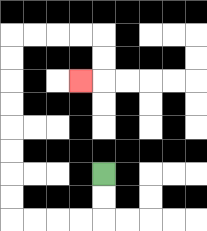{'start': '[4, 7]', 'end': '[3, 3]', 'path_directions': 'D,D,L,L,L,L,U,U,U,U,U,U,U,U,R,R,R,R,D,D,L', 'path_coordinates': '[[4, 7], [4, 8], [4, 9], [3, 9], [2, 9], [1, 9], [0, 9], [0, 8], [0, 7], [0, 6], [0, 5], [0, 4], [0, 3], [0, 2], [0, 1], [1, 1], [2, 1], [3, 1], [4, 1], [4, 2], [4, 3], [3, 3]]'}